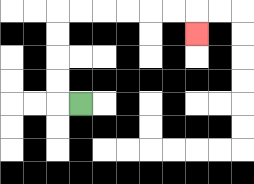{'start': '[3, 4]', 'end': '[8, 1]', 'path_directions': 'L,U,U,U,U,R,R,R,R,R,R,D', 'path_coordinates': '[[3, 4], [2, 4], [2, 3], [2, 2], [2, 1], [2, 0], [3, 0], [4, 0], [5, 0], [6, 0], [7, 0], [8, 0], [8, 1]]'}